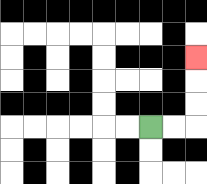{'start': '[6, 5]', 'end': '[8, 2]', 'path_directions': 'R,R,U,U,U', 'path_coordinates': '[[6, 5], [7, 5], [8, 5], [8, 4], [8, 3], [8, 2]]'}